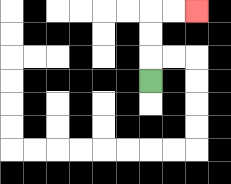{'start': '[6, 3]', 'end': '[8, 0]', 'path_directions': 'U,U,U,R,R', 'path_coordinates': '[[6, 3], [6, 2], [6, 1], [6, 0], [7, 0], [8, 0]]'}